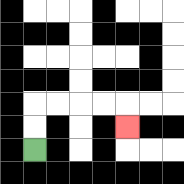{'start': '[1, 6]', 'end': '[5, 5]', 'path_directions': 'U,U,R,R,R,R,D', 'path_coordinates': '[[1, 6], [1, 5], [1, 4], [2, 4], [3, 4], [4, 4], [5, 4], [5, 5]]'}